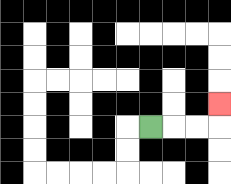{'start': '[6, 5]', 'end': '[9, 4]', 'path_directions': 'R,R,R,U', 'path_coordinates': '[[6, 5], [7, 5], [8, 5], [9, 5], [9, 4]]'}